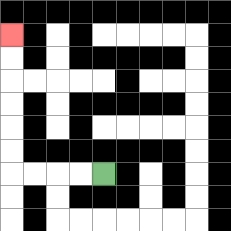{'start': '[4, 7]', 'end': '[0, 1]', 'path_directions': 'L,L,L,L,U,U,U,U,U,U', 'path_coordinates': '[[4, 7], [3, 7], [2, 7], [1, 7], [0, 7], [0, 6], [0, 5], [0, 4], [0, 3], [0, 2], [0, 1]]'}